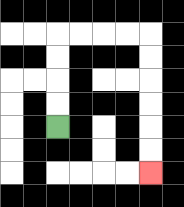{'start': '[2, 5]', 'end': '[6, 7]', 'path_directions': 'U,U,U,U,R,R,R,R,D,D,D,D,D,D', 'path_coordinates': '[[2, 5], [2, 4], [2, 3], [2, 2], [2, 1], [3, 1], [4, 1], [5, 1], [6, 1], [6, 2], [6, 3], [6, 4], [6, 5], [6, 6], [6, 7]]'}